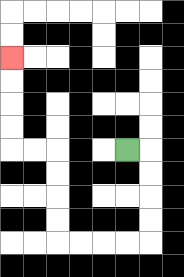{'start': '[5, 6]', 'end': '[0, 2]', 'path_directions': 'R,D,D,D,D,L,L,L,L,U,U,U,U,L,L,U,U,U,U', 'path_coordinates': '[[5, 6], [6, 6], [6, 7], [6, 8], [6, 9], [6, 10], [5, 10], [4, 10], [3, 10], [2, 10], [2, 9], [2, 8], [2, 7], [2, 6], [1, 6], [0, 6], [0, 5], [0, 4], [0, 3], [0, 2]]'}